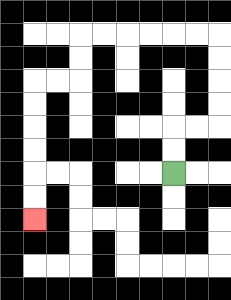{'start': '[7, 7]', 'end': '[1, 9]', 'path_directions': 'U,U,R,R,U,U,U,U,L,L,L,L,L,L,D,D,L,L,D,D,D,D,D,D', 'path_coordinates': '[[7, 7], [7, 6], [7, 5], [8, 5], [9, 5], [9, 4], [9, 3], [9, 2], [9, 1], [8, 1], [7, 1], [6, 1], [5, 1], [4, 1], [3, 1], [3, 2], [3, 3], [2, 3], [1, 3], [1, 4], [1, 5], [1, 6], [1, 7], [1, 8], [1, 9]]'}